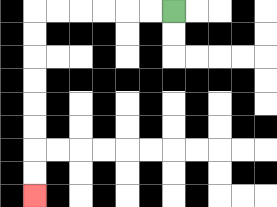{'start': '[7, 0]', 'end': '[1, 8]', 'path_directions': 'L,L,L,L,L,L,D,D,D,D,D,D,D,D', 'path_coordinates': '[[7, 0], [6, 0], [5, 0], [4, 0], [3, 0], [2, 0], [1, 0], [1, 1], [1, 2], [1, 3], [1, 4], [1, 5], [1, 6], [1, 7], [1, 8]]'}